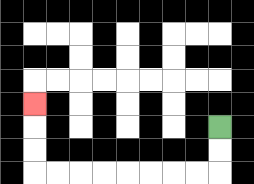{'start': '[9, 5]', 'end': '[1, 4]', 'path_directions': 'D,D,L,L,L,L,L,L,L,L,U,U,U', 'path_coordinates': '[[9, 5], [9, 6], [9, 7], [8, 7], [7, 7], [6, 7], [5, 7], [4, 7], [3, 7], [2, 7], [1, 7], [1, 6], [1, 5], [1, 4]]'}